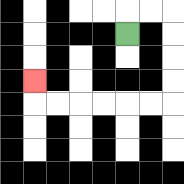{'start': '[5, 1]', 'end': '[1, 3]', 'path_directions': 'U,R,R,D,D,D,D,L,L,L,L,L,L,U', 'path_coordinates': '[[5, 1], [5, 0], [6, 0], [7, 0], [7, 1], [7, 2], [7, 3], [7, 4], [6, 4], [5, 4], [4, 4], [3, 4], [2, 4], [1, 4], [1, 3]]'}